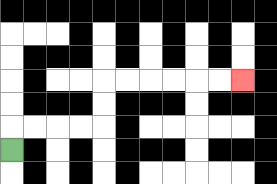{'start': '[0, 6]', 'end': '[10, 3]', 'path_directions': 'U,R,R,R,R,U,U,R,R,R,R,R,R', 'path_coordinates': '[[0, 6], [0, 5], [1, 5], [2, 5], [3, 5], [4, 5], [4, 4], [4, 3], [5, 3], [6, 3], [7, 3], [8, 3], [9, 3], [10, 3]]'}